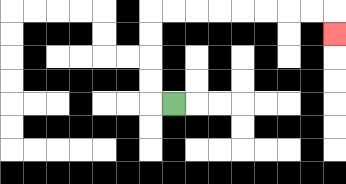{'start': '[7, 4]', 'end': '[14, 1]', 'path_directions': 'L,U,U,U,U,R,R,R,R,R,R,R,R,D', 'path_coordinates': '[[7, 4], [6, 4], [6, 3], [6, 2], [6, 1], [6, 0], [7, 0], [8, 0], [9, 0], [10, 0], [11, 0], [12, 0], [13, 0], [14, 0], [14, 1]]'}